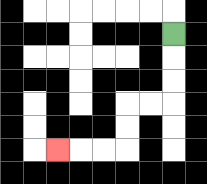{'start': '[7, 1]', 'end': '[2, 6]', 'path_directions': 'D,D,D,L,L,D,D,L,L,L', 'path_coordinates': '[[7, 1], [7, 2], [7, 3], [7, 4], [6, 4], [5, 4], [5, 5], [5, 6], [4, 6], [3, 6], [2, 6]]'}